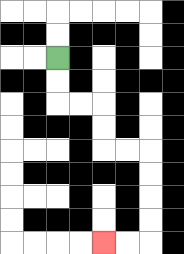{'start': '[2, 2]', 'end': '[4, 10]', 'path_directions': 'D,D,R,R,D,D,R,R,D,D,D,D,L,L', 'path_coordinates': '[[2, 2], [2, 3], [2, 4], [3, 4], [4, 4], [4, 5], [4, 6], [5, 6], [6, 6], [6, 7], [6, 8], [6, 9], [6, 10], [5, 10], [4, 10]]'}